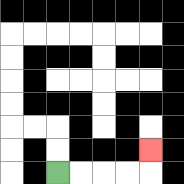{'start': '[2, 7]', 'end': '[6, 6]', 'path_directions': 'R,R,R,R,U', 'path_coordinates': '[[2, 7], [3, 7], [4, 7], [5, 7], [6, 7], [6, 6]]'}